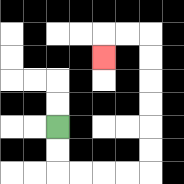{'start': '[2, 5]', 'end': '[4, 2]', 'path_directions': 'D,D,R,R,R,R,U,U,U,U,U,U,L,L,D', 'path_coordinates': '[[2, 5], [2, 6], [2, 7], [3, 7], [4, 7], [5, 7], [6, 7], [6, 6], [6, 5], [6, 4], [6, 3], [6, 2], [6, 1], [5, 1], [4, 1], [4, 2]]'}